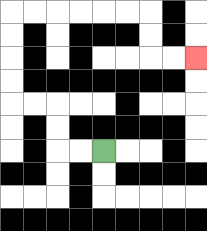{'start': '[4, 6]', 'end': '[8, 2]', 'path_directions': 'L,L,U,U,L,L,U,U,U,U,R,R,R,R,R,R,D,D,R,R', 'path_coordinates': '[[4, 6], [3, 6], [2, 6], [2, 5], [2, 4], [1, 4], [0, 4], [0, 3], [0, 2], [0, 1], [0, 0], [1, 0], [2, 0], [3, 0], [4, 0], [5, 0], [6, 0], [6, 1], [6, 2], [7, 2], [8, 2]]'}